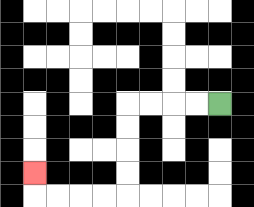{'start': '[9, 4]', 'end': '[1, 7]', 'path_directions': 'L,L,L,L,D,D,D,D,L,L,L,L,U', 'path_coordinates': '[[9, 4], [8, 4], [7, 4], [6, 4], [5, 4], [5, 5], [5, 6], [5, 7], [5, 8], [4, 8], [3, 8], [2, 8], [1, 8], [1, 7]]'}